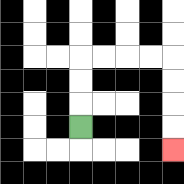{'start': '[3, 5]', 'end': '[7, 6]', 'path_directions': 'U,U,U,R,R,R,R,D,D,D,D', 'path_coordinates': '[[3, 5], [3, 4], [3, 3], [3, 2], [4, 2], [5, 2], [6, 2], [7, 2], [7, 3], [7, 4], [7, 5], [7, 6]]'}